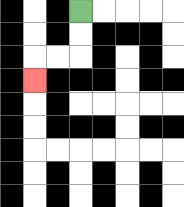{'start': '[3, 0]', 'end': '[1, 3]', 'path_directions': 'D,D,L,L,D', 'path_coordinates': '[[3, 0], [3, 1], [3, 2], [2, 2], [1, 2], [1, 3]]'}